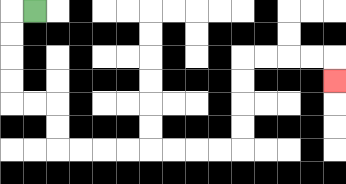{'start': '[1, 0]', 'end': '[14, 3]', 'path_directions': 'L,D,D,D,D,R,R,D,D,R,R,R,R,R,R,R,R,U,U,U,U,R,R,R,R,D', 'path_coordinates': '[[1, 0], [0, 0], [0, 1], [0, 2], [0, 3], [0, 4], [1, 4], [2, 4], [2, 5], [2, 6], [3, 6], [4, 6], [5, 6], [6, 6], [7, 6], [8, 6], [9, 6], [10, 6], [10, 5], [10, 4], [10, 3], [10, 2], [11, 2], [12, 2], [13, 2], [14, 2], [14, 3]]'}